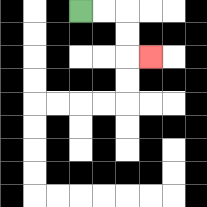{'start': '[3, 0]', 'end': '[6, 2]', 'path_directions': 'R,R,D,D,R', 'path_coordinates': '[[3, 0], [4, 0], [5, 0], [5, 1], [5, 2], [6, 2]]'}